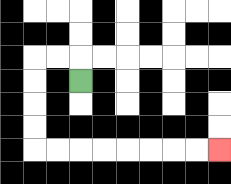{'start': '[3, 3]', 'end': '[9, 6]', 'path_directions': 'U,L,L,D,D,D,D,R,R,R,R,R,R,R,R', 'path_coordinates': '[[3, 3], [3, 2], [2, 2], [1, 2], [1, 3], [1, 4], [1, 5], [1, 6], [2, 6], [3, 6], [4, 6], [5, 6], [6, 6], [7, 6], [8, 6], [9, 6]]'}